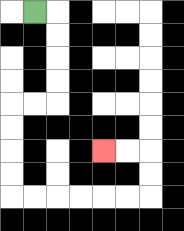{'start': '[1, 0]', 'end': '[4, 6]', 'path_directions': 'R,D,D,D,D,L,L,D,D,D,D,R,R,R,R,R,R,U,U,L,L', 'path_coordinates': '[[1, 0], [2, 0], [2, 1], [2, 2], [2, 3], [2, 4], [1, 4], [0, 4], [0, 5], [0, 6], [0, 7], [0, 8], [1, 8], [2, 8], [3, 8], [4, 8], [5, 8], [6, 8], [6, 7], [6, 6], [5, 6], [4, 6]]'}